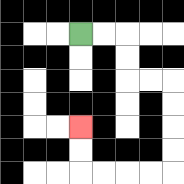{'start': '[3, 1]', 'end': '[3, 5]', 'path_directions': 'R,R,D,D,R,R,D,D,D,D,L,L,L,L,U,U', 'path_coordinates': '[[3, 1], [4, 1], [5, 1], [5, 2], [5, 3], [6, 3], [7, 3], [7, 4], [7, 5], [7, 6], [7, 7], [6, 7], [5, 7], [4, 7], [3, 7], [3, 6], [3, 5]]'}